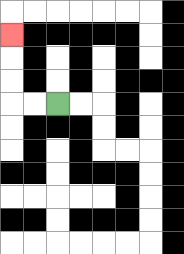{'start': '[2, 4]', 'end': '[0, 1]', 'path_directions': 'L,L,U,U,U', 'path_coordinates': '[[2, 4], [1, 4], [0, 4], [0, 3], [0, 2], [0, 1]]'}